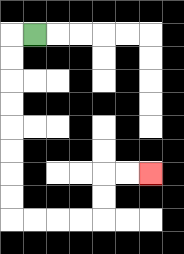{'start': '[1, 1]', 'end': '[6, 7]', 'path_directions': 'L,D,D,D,D,D,D,D,D,R,R,R,R,U,U,R,R', 'path_coordinates': '[[1, 1], [0, 1], [0, 2], [0, 3], [0, 4], [0, 5], [0, 6], [0, 7], [0, 8], [0, 9], [1, 9], [2, 9], [3, 9], [4, 9], [4, 8], [4, 7], [5, 7], [6, 7]]'}